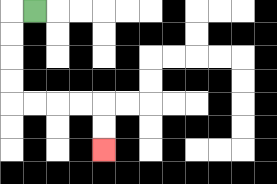{'start': '[1, 0]', 'end': '[4, 6]', 'path_directions': 'L,D,D,D,D,R,R,R,R,D,D', 'path_coordinates': '[[1, 0], [0, 0], [0, 1], [0, 2], [0, 3], [0, 4], [1, 4], [2, 4], [3, 4], [4, 4], [4, 5], [4, 6]]'}